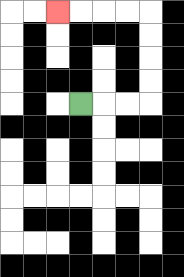{'start': '[3, 4]', 'end': '[2, 0]', 'path_directions': 'R,R,R,U,U,U,U,L,L,L,L', 'path_coordinates': '[[3, 4], [4, 4], [5, 4], [6, 4], [6, 3], [6, 2], [6, 1], [6, 0], [5, 0], [4, 0], [3, 0], [2, 0]]'}